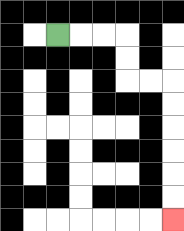{'start': '[2, 1]', 'end': '[7, 9]', 'path_directions': 'R,R,R,D,D,R,R,D,D,D,D,D,D', 'path_coordinates': '[[2, 1], [3, 1], [4, 1], [5, 1], [5, 2], [5, 3], [6, 3], [7, 3], [7, 4], [7, 5], [7, 6], [7, 7], [7, 8], [7, 9]]'}